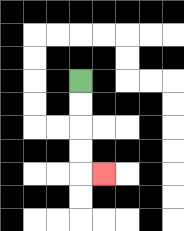{'start': '[3, 3]', 'end': '[4, 7]', 'path_directions': 'D,D,D,D,R', 'path_coordinates': '[[3, 3], [3, 4], [3, 5], [3, 6], [3, 7], [4, 7]]'}